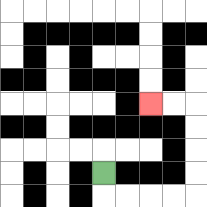{'start': '[4, 7]', 'end': '[6, 4]', 'path_directions': 'D,R,R,R,R,U,U,U,U,L,L', 'path_coordinates': '[[4, 7], [4, 8], [5, 8], [6, 8], [7, 8], [8, 8], [8, 7], [8, 6], [8, 5], [8, 4], [7, 4], [6, 4]]'}